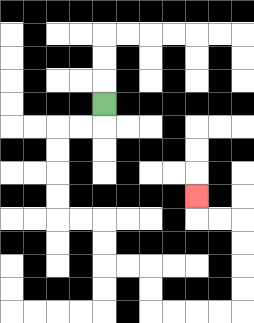{'start': '[4, 4]', 'end': '[8, 8]', 'path_directions': 'D,L,L,D,D,D,D,R,R,D,D,R,R,D,D,R,R,R,R,U,U,U,U,L,L,U', 'path_coordinates': '[[4, 4], [4, 5], [3, 5], [2, 5], [2, 6], [2, 7], [2, 8], [2, 9], [3, 9], [4, 9], [4, 10], [4, 11], [5, 11], [6, 11], [6, 12], [6, 13], [7, 13], [8, 13], [9, 13], [10, 13], [10, 12], [10, 11], [10, 10], [10, 9], [9, 9], [8, 9], [8, 8]]'}